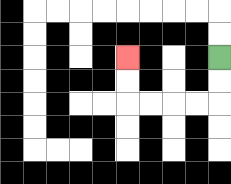{'start': '[9, 2]', 'end': '[5, 2]', 'path_directions': 'D,D,L,L,L,L,U,U', 'path_coordinates': '[[9, 2], [9, 3], [9, 4], [8, 4], [7, 4], [6, 4], [5, 4], [5, 3], [5, 2]]'}